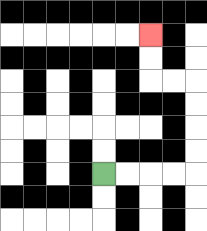{'start': '[4, 7]', 'end': '[6, 1]', 'path_directions': 'R,R,R,R,U,U,U,U,L,L,U,U', 'path_coordinates': '[[4, 7], [5, 7], [6, 7], [7, 7], [8, 7], [8, 6], [8, 5], [8, 4], [8, 3], [7, 3], [6, 3], [6, 2], [6, 1]]'}